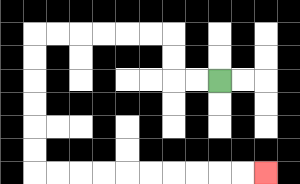{'start': '[9, 3]', 'end': '[11, 7]', 'path_directions': 'L,L,U,U,L,L,L,L,L,L,D,D,D,D,D,D,R,R,R,R,R,R,R,R,R,R', 'path_coordinates': '[[9, 3], [8, 3], [7, 3], [7, 2], [7, 1], [6, 1], [5, 1], [4, 1], [3, 1], [2, 1], [1, 1], [1, 2], [1, 3], [1, 4], [1, 5], [1, 6], [1, 7], [2, 7], [3, 7], [4, 7], [5, 7], [6, 7], [7, 7], [8, 7], [9, 7], [10, 7], [11, 7]]'}